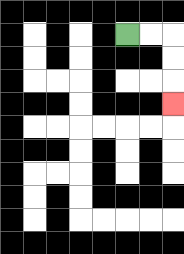{'start': '[5, 1]', 'end': '[7, 4]', 'path_directions': 'R,R,D,D,D', 'path_coordinates': '[[5, 1], [6, 1], [7, 1], [7, 2], [7, 3], [7, 4]]'}